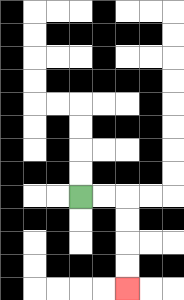{'start': '[3, 8]', 'end': '[5, 12]', 'path_directions': 'R,R,D,D,D,D', 'path_coordinates': '[[3, 8], [4, 8], [5, 8], [5, 9], [5, 10], [5, 11], [5, 12]]'}